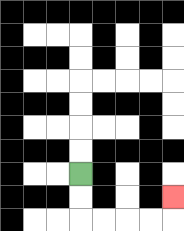{'start': '[3, 7]', 'end': '[7, 8]', 'path_directions': 'D,D,R,R,R,R,U', 'path_coordinates': '[[3, 7], [3, 8], [3, 9], [4, 9], [5, 9], [6, 9], [7, 9], [7, 8]]'}